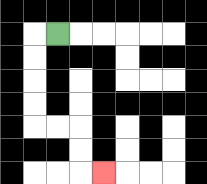{'start': '[2, 1]', 'end': '[4, 7]', 'path_directions': 'L,D,D,D,D,R,R,D,D,R', 'path_coordinates': '[[2, 1], [1, 1], [1, 2], [1, 3], [1, 4], [1, 5], [2, 5], [3, 5], [3, 6], [3, 7], [4, 7]]'}